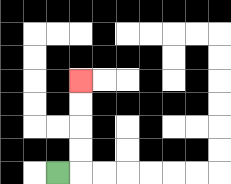{'start': '[2, 7]', 'end': '[3, 3]', 'path_directions': 'R,U,U,U,U', 'path_coordinates': '[[2, 7], [3, 7], [3, 6], [3, 5], [3, 4], [3, 3]]'}